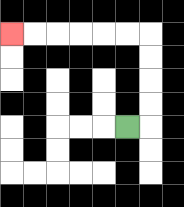{'start': '[5, 5]', 'end': '[0, 1]', 'path_directions': 'R,U,U,U,U,L,L,L,L,L,L', 'path_coordinates': '[[5, 5], [6, 5], [6, 4], [6, 3], [6, 2], [6, 1], [5, 1], [4, 1], [3, 1], [2, 1], [1, 1], [0, 1]]'}